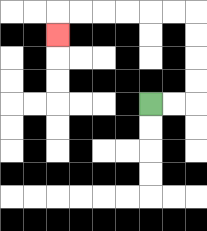{'start': '[6, 4]', 'end': '[2, 1]', 'path_directions': 'R,R,U,U,U,U,L,L,L,L,L,L,D', 'path_coordinates': '[[6, 4], [7, 4], [8, 4], [8, 3], [8, 2], [8, 1], [8, 0], [7, 0], [6, 0], [5, 0], [4, 0], [3, 0], [2, 0], [2, 1]]'}